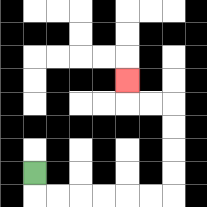{'start': '[1, 7]', 'end': '[5, 3]', 'path_directions': 'D,R,R,R,R,R,R,U,U,U,U,L,L,U', 'path_coordinates': '[[1, 7], [1, 8], [2, 8], [3, 8], [4, 8], [5, 8], [6, 8], [7, 8], [7, 7], [7, 6], [7, 5], [7, 4], [6, 4], [5, 4], [5, 3]]'}